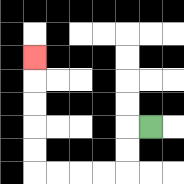{'start': '[6, 5]', 'end': '[1, 2]', 'path_directions': 'L,D,D,L,L,L,L,U,U,U,U,U', 'path_coordinates': '[[6, 5], [5, 5], [5, 6], [5, 7], [4, 7], [3, 7], [2, 7], [1, 7], [1, 6], [1, 5], [1, 4], [1, 3], [1, 2]]'}